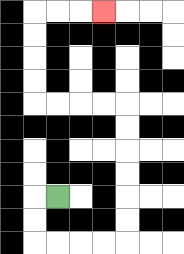{'start': '[2, 8]', 'end': '[4, 0]', 'path_directions': 'L,D,D,R,R,R,R,U,U,U,U,U,U,L,L,L,L,U,U,U,U,R,R,R', 'path_coordinates': '[[2, 8], [1, 8], [1, 9], [1, 10], [2, 10], [3, 10], [4, 10], [5, 10], [5, 9], [5, 8], [5, 7], [5, 6], [5, 5], [5, 4], [4, 4], [3, 4], [2, 4], [1, 4], [1, 3], [1, 2], [1, 1], [1, 0], [2, 0], [3, 0], [4, 0]]'}